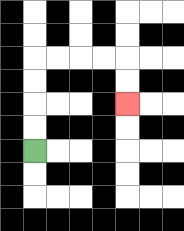{'start': '[1, 6]', 'end': '[5, 4]', 'path_directions': 'U,U,U,U,R,R,R,R,D,D', 'path_coordinates': '[[1, 6], [1, 5], [1, 4], [1, 3], [1, 2], [2, 2], [3, 2], [4, 2], [5, 2], [5, 3], [5, 4]]'}